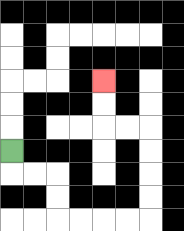{'start': '[0, 6]', 'end': '[4, 3]', 'path_directions': 'D,R,R,D,D,R,R,R,R,U,U,U,U,L,L,U,U', 'path_coordinates': '[[0, 6], [0, 7], [1, 7], [2, 7], [2, 8], [2, 9], [3, 9], [4, 9], [5, 9], [6, 9], [6, 8], [6, 7], [6, 6], [6, 5], [5, 5], [4, 5], [4, 4], [4, 3]]'}